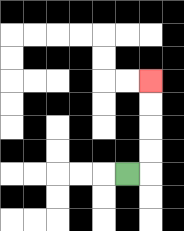{'start': '[5, 7]', 'end': '[6, 3]', 'path_directions': 'R,U,U,U,U', 'path_coordinates': '[[5, 7], [6, 7], [6, 6], [6, 5], [6, 4], [6, 3]]'}